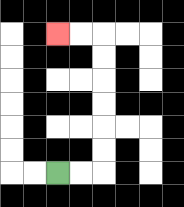{'start': '[2, 7]', 'end': '[2, 1]', 'path_directions': 'R,R,U,U,U,U,U,U,L,L', 'path_coordinates': '[[2, 7], [3, 7], [4, 7], [4, 6], [4, 5], [4, 4], [4, 3], [4, 2], [4, 1], [3, 1], [2, 1]]'}